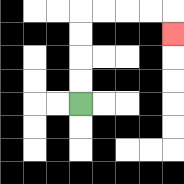{'start': '[3, 4]', 'end': '[7, 1]', 'path_directions': 'U,U,U,U,R,R,R,R,D', 'path_coordinates': '[[3, 4], [3, 3], [3, 2], [3, 1], [3, 0], [4, 0], [5, 0], [6, 0], [7, 0], [7, 1]]'}